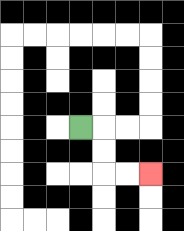{'start': '[3, 5]', 'end': '[6, 7]', 'path_directions': 'R,D,D,R,R', 'path_coordinates': '[[3, 5], [4, 5], [4, 6], [4, 7], [5, 7], [6, 7]]'}